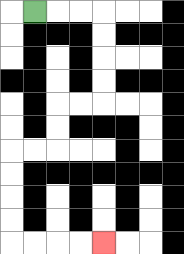{'start': '[1, 0]', 'end': '[4, 10]', 'path_directions': 'R,R,R,D,D,D,D,L,L,D,D,L,L,D,D,D,D,R,R,R,R', 'path_coordinates': '[[1, 0], [2, 0], [3, 0], [4, 0], [4, 1], [4, 2], [4, 3], [4, 4], [3, 4], [2, 4], [2, 5], [2, 6], [1, 6], [0, 6], [0, 7], [0, 8], [0, 9], [0, 10], [1, 10], [2, 10], [3, 10], [4, 10]]'}